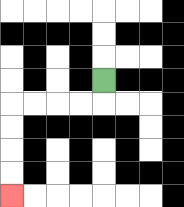{'start': '[4, 3]', 'end': '[0, 8]', 'path_directions': 'D,L,L,L,L,D,D,D,D', 'path_coordinates': '[[4, 3], [4, 4], [3, 4], [2, 4], [1, 4], [0, 4], [0, 5], [0, 6], [0, 7], [0, 8]]'}